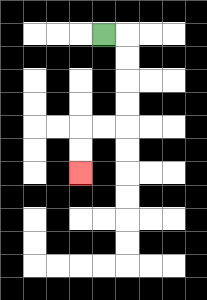{'start': '[4, 1]', 'end': '[3, 7]', 'path_directions': 'R,D,D,D,D,L,L,D,D', 'path_coordinates': '[[4, 1], [5, 1], [5, 2], [5, 3], [5, 4], [5, 5], [4, 5], [3, 5], [3, 6], [3, 7]]'}